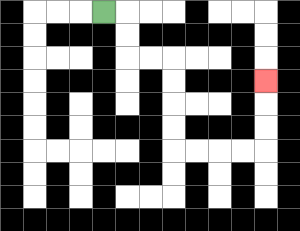{'start': '[4, 0]', 'end': '[11, 3]', 'path_directions': 'R,D,D,R,R,D,D,D,D,R,R,R,R,U,U,U', 'path_coordinates': '[[4, 0], [5, 0], [5, 1], [5, 2], [6, 2], [7, 2], [7, 3], [7, 4], [7, 5], [7, 6], [8, 6], [9, 6], [10, 6], [11, 6], [11, 5], [11, 4], [11, 3]]'}